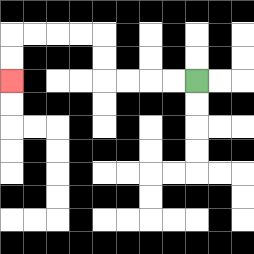{'start': '[8, 3]', 'end': '[0, 3]', 'path_directions': 'L,L,L,L,U,U,L,L,L,L,D,D', 'path_coordinates': '[[8, 3], [7, 3], [6, 3], [5, 3], [4, 3], [4, 2], [4, 1], [3, 1], [2, 1], [1, 1], [0, 1], [0, 2], [0, 3]]'}